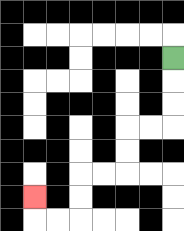{'start': '[7, 2]', 'end': '[1, 8]', 'path_directions': 'D,D,D,L,L,D,D,L,L,D,D,L,L,U', 'path_coordinates': '[[7, 2], [7, 3], [7, 4], [7, 5], [6, 5], [5, 5], [5, 6], [5, 7], [4, 7], [3, 7], [3, 8], [3, 9], [2, 9], [1, 9], [1, 8]]'}